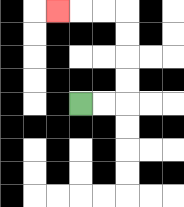{'start': '[3, 4]', 'end': '[2, 0]', 'path_directions': 'R,R,U,U,U,U,L,L,L', 'path_coordinates': '[[3, 4], [4, 4], [5, 4], [5, 3], [5, 2], [5, 1], [5, 0], [4, 0], [3, 0], [2, 0]]'}